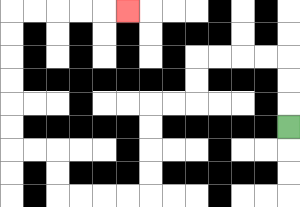{'start': '[12, 5]', 'end': '[5, 0]', 'path_directions': 'U,U,U,L,L,L,L,D,D,L,L,D,D,D,D,L,L,L,L,U,U,L,L,U,U,U,U,U,U,R,R,R,R,R', 'path_coordinates': '[[12, 5], [12, 4], [12, 3], [12, 2], [11, 2], [10, 2], [9, 2], [8, 2], [8, 3], [8, 4], [7, 4], [6, 4], [6, 5], [6, 6], [6, 7], [6, 8], [5, 8], [4, 8], [3, 8], [2, 8], [2, 7], [2, 6], [1, 6], [0, 6], [0, 5], [0, 4], [0, 3], [0, 2], [0, 1], [0, 0], [1, 0], [2, 0], [3, 0], [4, 0], [5, 0]]'}